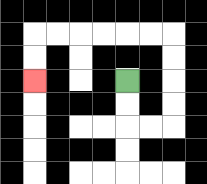{'start': '[5, 3]', 'end': '[1, 3]', 'path_directions': 'D,D,R,R,U,U,U,U,L,L,L,L,L,L,D,D', 'path_coordinates': '[[5, 3], [5, 4], [5, 5], [6, 5], [7, 5], [7, 4], [7, 3], [7, 2], [7, 1], [6, 1], [5, 1], [4, 1], [3, 1], [2, 1], [1, 1], [1, 2], [1, 3]]'}